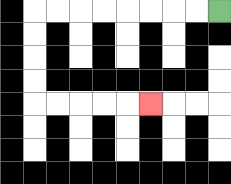{'start': '[9, 0]', 'end': '[6, 4]', 'path_directions': 'L,L,L,L,L,L,L,L,D,D,D,D,R,R,R,R,R', 'path_coordinates': '[[9, 0], [8, 0], [7, 0], [6, 0], [5, 0], [4, 0], [3, 0], [2, 0], [1, 0], [1, 1], [1, 2], [1, 3], [1, 4], [2, 4], [3, 4], [4, 4], [5, 4], [6, 4]]'}